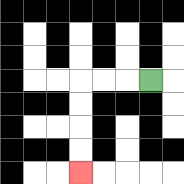{'start': '[6, 3]', 'end': '[3, 7]', 'path_directions': 'L,L,L,D,D,D,D', 'path_coordinates': '[[6, 3], [5, 3], [4, 3], [3, 3], [3, 4], [3, 5], [3, 6], [3, 7]]'}